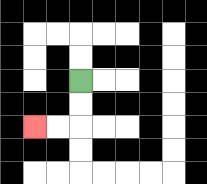{'start': '[3, 3]', 'end': '[1, 5]', 'path_directions': 'D,D,L,L', 'path_coordinates': '[[3, 3], [3, 4], [3, 5], [2, 5], [1, 5]]'}